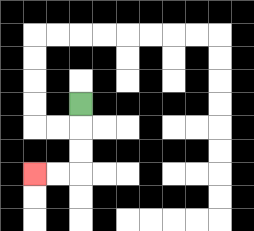{'start': '[3, 4]', 'end': '[1, 7]', 'path_directions': 'D,D,D,L,L', 'path_coordinates': '[[3, 4], [3, 5], [3, 6], [3, 7], [2, 7], [1, 7]]'}